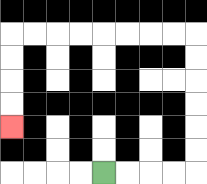{'start': '[4, 7]', 'end': '[0, 5]', 'path_directions': 'R,R,R,R,U,U,U,U,U,U,L,L,L,L,L,L,L,L,D,D,D,D', 'path_coordinates': '[[4, 7], [5, 7], [6, 7], [7, 7], [8, 7], [8, 6], [8, 5], [8, 4], [8, 3], [8, 2], [8, 1], [7, 1], [6, 1], [5, 1], [4, 1], [3, 1], [2, 1], [1, 1], [0, 1], [0, 2], [0, 3], [0, 4], [0, 5]]'}